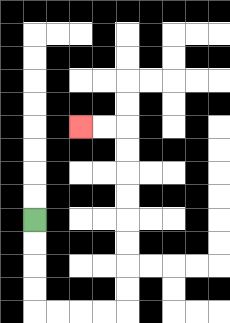{'start': '[1, 9]', 'end': '[3, 5]', 'path_directions': 'D,D,D,D,R,R,R,R,U,U,U,U,U,U,U,U,L,L', 'path_coordinates': '[[1, 9], [1, 10], [1, 11], [1, 12], [1, 13], [2, 13], [3, 13], [4, 13], [5, 13], [5, 12], [5, 11], [5, 10], [5, 9], [5, 8], [5, 7], [5, 6], [5, 5], [4, 5], [3, 5]]'}